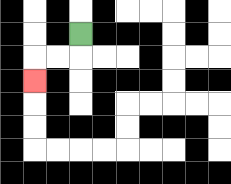{'start': '[3, 1]', 'end': '[1, 3]', 'path_directions': 'D,L,L,D', 'path_coordinates': '[[3, 1], [3, 2], [2, 2], [1, 2], [1, 3]]'}